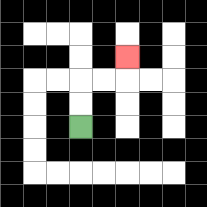{'start': '[3, 5]', 'end': '[5, 2]', 'path_directions': 'U,U,R,R,U', 'path_coordinates': '[[3, 5], [3, 4], [3, 3], [4, 3], [5, 3], [5, 2]]'}